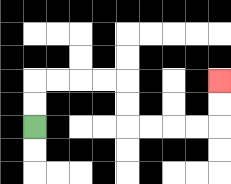{'start': '[1, 5]', 'end': '[9, 3]', 'path_directions': 'U,U,R,R,R,R,D,D,R,R,R,R,U,U', 'path_coordinates': '[[1, 5], [1, 4], [1, 3], [2, 3], [3, 3], [4, 3], [5, 3], [5, 4], [5, 5], [6, 5], [7, 5], [8, 5], [9, 5], [9, 4], [9, 3]]'}